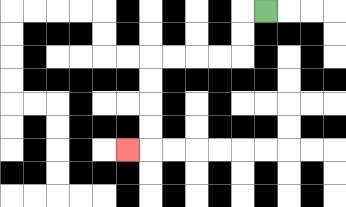{'start': '[11, 0]', 'end': '[5, 6]', 'path_directions': 'L,D,D,L,L,L,L,D,D,D,D,L', 'path_coordinates': '[[11, 0], [10, 0], [10, 1], [10, 2], [9, 2], [8, 2], [7, 2], [6, 2], [6, 3], [6, 4], [6, 5], [6, 6], [5, 6]]'}